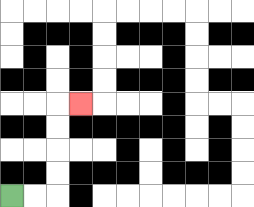{'start': '[0, 8]', 'end': '[3, 4]', 'path_directions': 'R,R,U,U,U,U,R', 'path_coordinates': '[[0, 8], [1, 8], [2, 8], [2, 7], [2, 6], [2, 5], [2, 4], [3, 4]]'}